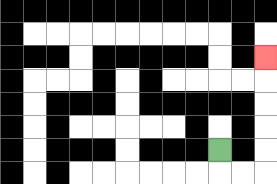{'start': '[9, 6]', 'end': '[11, 2]', 'path_directions': 'D,R,R,U,U,U,U,U', 'path_coordinates': '[[9, 6], [9, 7], [10, 7], [11, 7], [11, 6], [11, 5], [11, 4], [11, 3], [11, 2]]'}